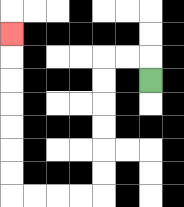{'start': '[6, 3]', 'end': '[0, 1]', 'path_directions': 'U,L,L,D,D,D,D,D,D,L,L,L,L,U,U,U,U,U,U,U', 'path_coordinates': '[[6, 3], [6, 2], [5, 2], [4, 2], [4, 3], [4, 4], [4, 5], [4, 6], [4, 7], [4, 8], [3, 8], [2, 8], [1, 8], [0, 8], [0, 7], [0, 6], [0, 5], [0, 4], [0, 3], [0, 2], [0, 1]]'}